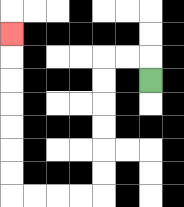{'start': '[6, 3]', 'end': '[0, 1]', 'path_directions': 'U,L,L,D,D,D,D,D,D,L,L,L,L,U,U,U,U,U,U,U', 'path_coordinates': '[[6, 3], [6, 2], [5, 2], [4, 2], [4, 3], [4, 4], [4, 5], [4, 6], [4, 7], [4, 8], [3, 8], [2, 8], [1, 8], [0, 8], [0, 7], [0, 6], [0, 5], [0, 4], [0, 3], [0, 2], [0, 1]]'}